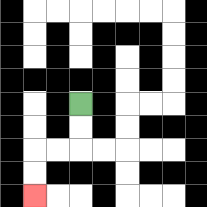{'start': '[3, 4]', 'end': '[1, 8]', 'path_directions': 'D,D,L,L,D,D', 'path_coordinates': '[[3, 4], [3, 5], [3, 6], [2, 6], [1, 6], [1, 7], [1, 8]]'}